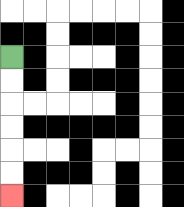{'start': '[0, 2]', 'end': '[0, 8]', 'path_directions': 'D,D,D,D,D,D', 'path_coordinates': '[[0, 2], [0, 3], [0, 4], [0, 5], [0, 6], [0, 7], [0, 8]]'}